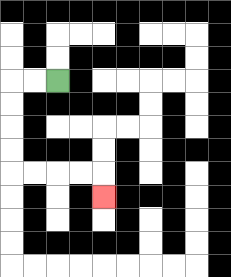{'start': '[2, 3]', 'end': '[4, 8]', 'path_directions': 'L,L,D,D,D,D,R,R,R,R,D', 'path_coordinates': '[[2, 3], [1, 3], [0, 3], [0, 4], [0, 5], [0, 6], [0, 7], [1, 7], [2, 7], [3, 7], [4, 7], [4, 8]]'}